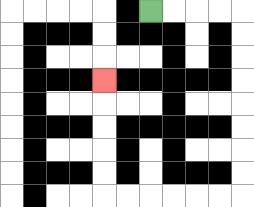{'start': '[6, 0]', 'end': '[4, 3]', 'path_directions': 'R,R,R,R,D,D,D,D,D,D,D,D,L,L,L,L,L,L,U,U,U,U,U', 'path_coordinates': '[[6, 0], [7, 0], [8, 0], [9, 0], [10, 0], [10, 1], [10, 2], [10, 3], [10, 4], [10, 5], [10, 6], [10, 7], [10, 8], [9, 8], [8, 8], [7, 8], [6, 8], [5, 8], [4, 8], [4, 7], [4, 6], [4, 5], [4, 4], [4, 3]]'}